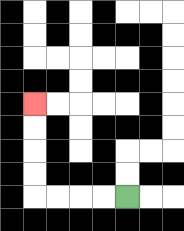{'start': '[5, 8]', 'end': '[1, 4]', 'path_directions': 'L,L,L,L,U,U,U,U', 'path_coordinates': '[[5, 8], [4, 8], [3, 8], [2, 8], [1, 8], [1, 7], [1, 6], [1, 5], [1, 4]]'}